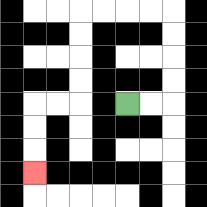{'start': '[5, 4]', 'end': '[1, 7]', 'path_directions': 'R,R,U,U,U,U,L,L,L,L,D,D,D,D,L,L,D,D,D', 'path_coordinates': '[[5, 4], [6, 4], [7, 4], [7, 3], [7, 2], [7, 1], [7, 0], [6, 0], [5, 0], [4, 0], [3, 0], [3, 1], [3, 2], [3, 3], [3, 4], [2, 4], [1, 4], [1, 5], [1, 6], [1, 7]]'}